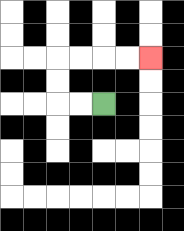{'start': '[4, 4]', 'end': '[6, 2]', 'path_directions': 'L,L,U,U,R,R,R,R', 'path_coordinates': '[[4, 4], [3, 4], [2, 4], [2, 3], [2, 2], [3, 2], [4, 2], [5, 2], [6, 2]]'}